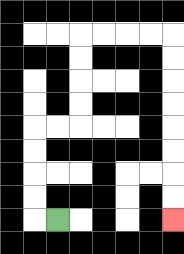{'start': '[2, 9]', 'end': '[7, 9]', 'path_directions': 'L,U,U,U,U,R,R,U,U,U,U,R,R,R,R,D,D,D,D,D,D,D,D', 'path_coordinates': '[[2, 9], [1, 9], [1, 8], [1, 7], [1, 6], [1, 5], [2, 5], [3, 5], [3, 4], [3, 3], [3, 2], [3, 1], [4, 1], [5, 1], [6, 1], [7, 1], [7, 2], [7, 3], [7, 4], [7, 5], [7, 6], [7, 7], [7, 8], [7, 9]]'}